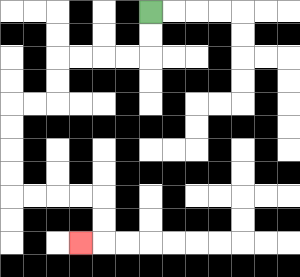{'start': '[6, 0]', 'end': '[3, 10]', 'path_directions': 'D,D,L,L,L,L,D,D,L,L,D,D,D,D,R,R,R,R,D,D,L', 'path_coordinates': '[[6, 0], [6, 1], [6, 2], [5, 2], [4, 2], [3, 2], [2, 2], [2, 3], [2, 4], [1, 4], [0, 4], [0, 5], [0, 6], [0, 7], [0, 8], [1, 8], [2, 8], [3, 8], [4, 8], [4, 9], [4, 10], [3, 10]]'}